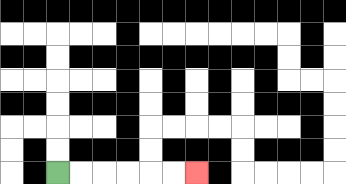{'start': '[2, 7]', 'end': '[8, 7]', 'path_directions': 'R,R,R,R,R,R', 'path_coordinates': '[[2, 7], [3, 7], [4, 7], [5, 7], [6, 7], [7, 7], [8, 7]]'}